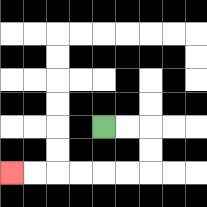{'start': '[4, 5]', 'end': '[0, 7]', 'path_directions': 'R,R,D,D,L,L,L,L,L,L', 'path_coordinates': '[[4, 5], [5, 5], [6, 5], [6, 6], [6, 7], [5, 7], [4, 7], [3, 7], [2, 7], [1, 7], [0, 7]]'}